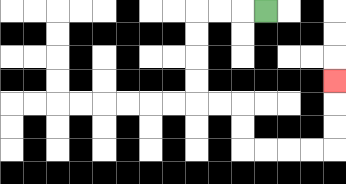{'start': '[11, 0]', 'end': '[14, 3]', 'path_directions': 'L,L,L,D,D,D,D,R,R,D,D,R,R,R,R,U,U,U', 'path_coordinates': '[[11, 0], [10, 0], [9, 0], [8, 0], [8, 1], [8, 2], [8, 3], [8, 4], [9, 4], [10, 4], [10, 5], [10, 6], [11, 6], [12, 6], [13, 6], [14, 6], [14, 5], [14, 4], [14, 3]]'}